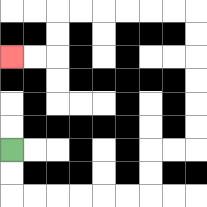{'start': '[0, 6]', 'end': '[0, 2]', 'path_directions': 'D,D,R,R,R,R,R,R,U,U,R,R,U,U,U,U,U,U,L,L,L,L,L,L,D,D,L,L', 'path_coordinates': '[[0, 6], [0, 7], [0, 8], [1, 8], [2, 8], [3, 8], [4, 8], [5, 8], [6, 8], [6, 7], [6, 6], [7, 6], [8, 6], [8, 5], [8, 4], [8, 3], [8, 2], [8, 1], [8, 0], [7, 0], [6, 0], [5, 0], [4, 0], [3, 0], [2, 0], [2, 1], [2, 2], [1, 2], [0, 2]]'}